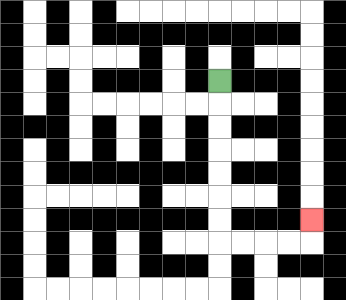{'start': '[9, 3]', 'end': '[13, 9]', 'path_directions': 'D,D,D,D,D,D,D,R,R,R,R,U', 'path_coordinates': '[[9, 3], [9, 4], [9, 5], [9, 6], [9, 7], [9, 8], [9, 9], [9, 10], [10, 10], [11, 10], [12, 10], [13, 10], [13, 9]]'}